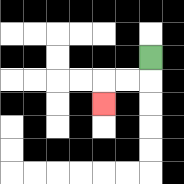{'start': '[6, 2]', 'end': '[4, 4]', 'path_directions': 'D,L,L,D', 'path_coordinates': '[[6, 2], [6, 3], [5, 3], [4, 3], [4, 4]]'}